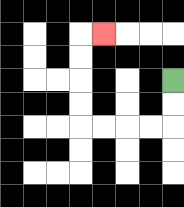{'start': '[7, 3]', 'end': '[4, 1]', 'path_directions': 'D,D,L,L,L,L,U,U,U,U,R', 'path_coordinates': '[[7, 3], [7, 4], [7, 5], [6, 5], [5, 5], [4, 5], [3, 5], [3, 4], [3, 3], [3, 2], [3, 1], [4, 1]]'}